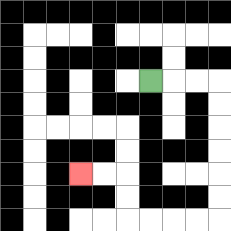{'start': '[6, 3]', 'end': '[3, 7]', 'path_directions': 'R,R,R,D,D,D,D,D,D,L,L,L,L,U,U,L,L', 'path_coordinates': '[[6, 3], [7, 3], [8, 3], [9, 3], [9, 4], [9, 5], [9, 6], [9, 7], [9, 8], [9, 9], [8, 9], [7, 9], [6, 9], [5, 9], [5, 8], [5, 7], [4, 7], [3, 7]]'}